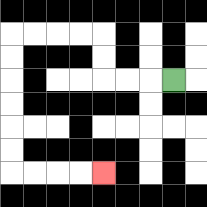{'start': '[7, 3]', 'end': '[4, 7]', 'path_directions': 'L,L,L,U,U,L,L,L,L,D,D,D,D,D,D,R,R,R,R', 'path_coordinates': '[[7, 3], [6, 3], [5, 3], [4, 3], [4, 2], [4, 1], [3, 1], [2, 1], [1, 1], [0, 1], [0, 2], [0, 3], [0, 4], [0, 5], [0, 6], [0, 7], [1, 7], [2, 7], [3, 7], [4, 7]]'}